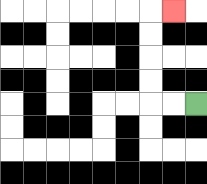{'start': '[8, 4]', 'end': '[7, 0]', 'path_directions': 'L,L,U,U,U,U,R', 'path_coordinates': '[[8, 4], [7, 4], [6, 4], [6, 3], [6, 2], [6, 1], [6, 0], [7, 0]]'}